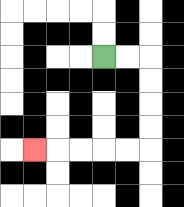{'start': '[4, 2]', 'end': '[1, 6]', 'path_directions': 'R,R,D,D,D,D,L,L,L,L,L', 'path_coordinates': '[[4, 2], [5, 2], [6, 2], [6, 3], [6, 4], [6, 5], [6, 6], [5, 6], [4, 6], [3, 6], [2, 6], [1, 6]]'}